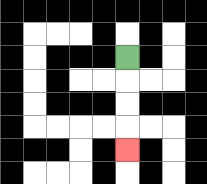{'start': '[5, 2]', 'end': '[5, 6]', 'path_directions': 'D,D,D,D', 'path_coordinates': '[[5, 2], [5, 3], [5, 4], [5, 5], [5, 6]]'}